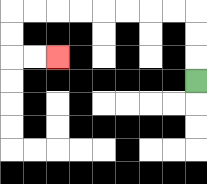{'start': '[8, 3]', 'end': '[2, 2]', 'path_directions': 'U,U,U,L,L,L,L,L,L,L,L,D,D,R,R', 'path_coordinates': '[[8, 3], [8, 2], [8, 1], [8, 0], [7, 0], [6, 0], [5, 0], [4, 0], [3, 0], [2, 0], [1, 0], [0, 0], [0, 1], [0, 2], [1, 2], [2, 2]]'}